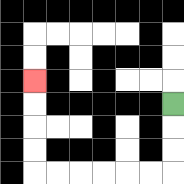{'start': '[7, 4]', 'end': '[1, 3]', 'path_directions': 'D,D,D,L,L,L,L,L,L,U,U,U,U', 'path_coordinates': '[[7, 4], [7, 5], [7, 6], [7, 7], [6, 7], [5, 7], [4, 7], [3, 7], [2, 7], [1, 7], [1, 6], [1, 5], [1, 4], [1, 3]]'}